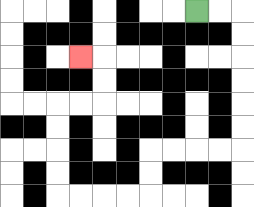{'start': '[8, 0]', 'end': '[3, 2]', 'path_directions': 'R,R,D,D,D,D,D,D,L,L,L,L,D,D,L,L,L,L,U,U,U,U,R,R,U,U,L', 'path_coordinates': '[[8, 0], [9, 0], [10, 0], [10, 1], [10, 2], [10, 3], [10, 4], [10, 5], [10, 6], [9, 6], [8, 6], [7, 6], [6, 6], [6, 7], [6, 8], [5, 8], [4, 8], [3, 8], [2, 8], [2, 7], [2, 6], [2, 5], [2, 4], [3, 4], [4, 4], [4, 3], [4, 2], [3, 2]]'}